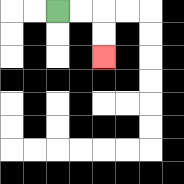{'start': '[2, 0]', 'end': '[4, 2]', 'path_directions': 'R,R,D,D', 'path_coordinates': '[[2, 0], [3, 0], [4, 0], [4, 1], [4, 2]]'}